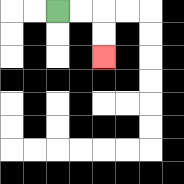{'start': '[2, 0]', 'end': '[4, 2]', 'path_directions': 'R,R,D,D', 'path_coordinates': '[[2, 0], [3, 0], [4, 0], [4, 1], [4, 2]]'}